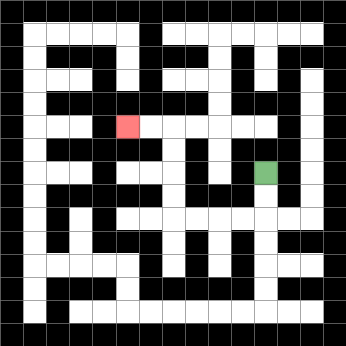{'start': '[11, 7]', 'end': '[5, 5]', 'path_directions': 'D,D,L,L,L,L,U,U,U,U,L,L', 'path_coordinates': '[[11, 7], [11, 8], [11, 9], [10, 9], [9, 9], [8, 9], [7, 9], [7, 8], [7, 7], [7, 6], [7, 5], [6, 5], [5, 5]]'}